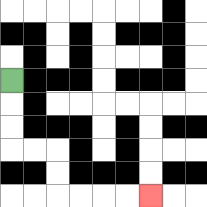{'start': '[0, 3]', 'end': '[6, 8]', 'path_directions': 'D,D,D,R,R,D,D,R,R,R,R', 'path_coordinates': '[[0, 3], [0, 4], [0, 5], [0, 6], [1, 6], [2, 6], [2, 7], [2, 8], [3, 8], [4, 8], [5, 8], [6, 8]]'}